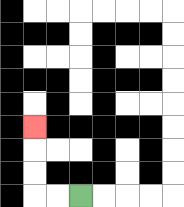{'start': '[3, 8]', 'end': '[1, 5]', 'path_directions': 'L,L,U,U,U', 'path_coordinates': '[[3, 8], [2, 8], [1, 8], [1, 7], [1, 6], [1, 5]]'}